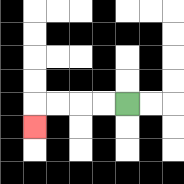{'start': '[5, 4]', 'end': '[1, 5]', 'path_directions': 'L,L,L,L,D', 'path_coordinates': '[[5, 4], [4, 4], [3, 4], [2, 4], [1, 4], [1, 5]]'}